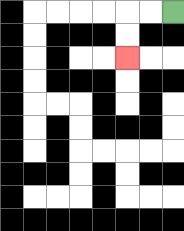{'start': '[7, 0]', 'end': '[5, 2]', 'path_directions': 'L,L,D,D', 'path_coordinates': '[[7, 0], [6, 0], [5, 0], [5, 1], [5, 2]]'}